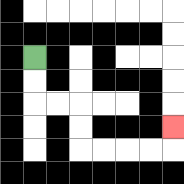{'start': '[1, 2]', 'end': '[7, 5]', 'path_directions': 'D,D,R,R,D,D,R,R,R,R,U', 'path_coordinates': '[[1, 2], [1, 3], [1, 4], [2, 4], [3, 4], [3, 5], [3, 6], [4, 6], [5, 6], [6, 6], [7, 6], [7, 5]]'}